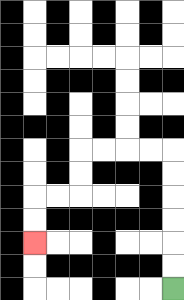{'start': '[7, 12]', 'end': '[1, 10]', 'path_directions': 'U,U,U,U,U,U,L,L,L,L,D,D,L,L,D,D', 'path_coordinates': '[[7, 12], [7, 11], [7, 10], [7, 9], [7, 8], [7, 7], [7, 6], [6, 6], [5, 6], [4, 6], [3, 6], [3, 7], [3, 8], [2, 8], [1, 8], [1, 9], [1, 10]]'}